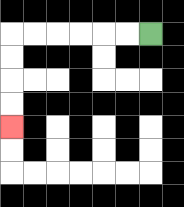{'start': '[6, 1]', 'end': '[0, 5]', 'path_directions': 'L,L,L,L,L,L,D,D,D,D', 'path_coordinates': '[[6, 1], [5, 1], [4, 1], [3, 1], [2, 1], [1, 1], [0, 1], [0, 2], [0, 3], [0, 4], [0, 5]]'}